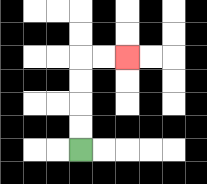{'start': '[3, 6]', 'end': '[5, 2]', 'path_directions': 'U,U,U,U,R,R', 'path_coordinates': '[[3, 6], [3, 5], [3, 4], [3, 3], [3, 2], [4, 2], [5, 2]]'}